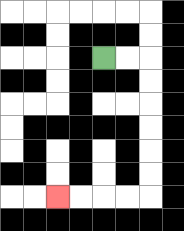{'start': '[4, 2]', 'end': '[2, 8]', 'path_directions': 'R,R,D,D,D,D,D,D,L,L,L,L', 'path_coordinates': '[[4, 2], [5, 2], [6, 2], [6, 3], [6, 4], [6, 5], [6, 6], [6, 7], [6, 8], [5, 8], [4, 8], [3, 8], [2, 8]]'}